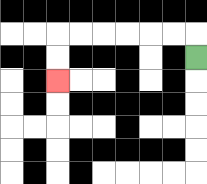{'start': '[8, 2]', 'end': '[2, 3]', 'path_directions': 'U,L,L,L,L,L,L,D,D', 'path_coordinates': '[[8, 2], [8, 1], [7, 1], [6, 1], [5, 1], [4, 1], [3, 1], [2, 1], [2, 2], [2, 3]]'}